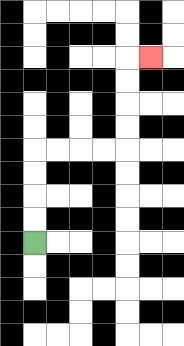{'start': '[1, 10]', 'end': '[6, 2]', 'path_directions': 'U,U,U,U,R,R,R,R,U,U,U,U,R', 'path_coordinates': '[[1, 10], [1, 9], [1, 8], [1, 7], [1, 6], [2, 6], [3, 6], [4, 6], [5, 6], [5, 5], [5, 4], [5, 3], [5, 2], [6, 2]]'}